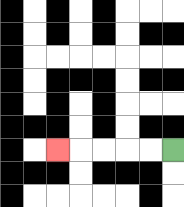{'start': '[7, 6]', 'end': '[2, 6]', 'path_directions': 'L,L,L,L,L', 'path_coordinates': '[[7, 6], [6, 6], [5, 6], [4, 6], [3, 6], [2, 6]]'}